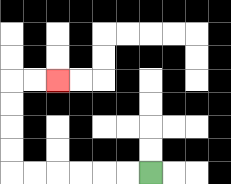{'start': '[6, 7]', 'end': '[2, 3]', 'path_directions': 'L,L,L,L,L,L,U,U,U,U,R,R', 'path_coordinates': '[[6, 7], [5, 7], [4, 7], [3, 7], [2, 7], [1, 7], [0, 7], [0, 6], [0, 5], [0, 4], [0, 3], [1, 3], [2, 3]]'}